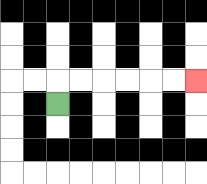{'start': '[2, 4]', 'end': '[8, 3]', 'path_directions': 'U,R,R,R,R,R,R', 'path_coordinates': '[[2, 4], [2, 3], [3, 3], [4, 3], [5, 3], [6, 3], [7, 3], [8, 3]]'}